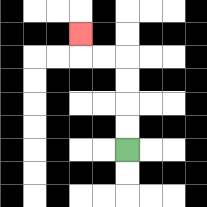{'start': '[5, 6]', 'end': '[3, 1]', 'path_directions': 'U,U,U,U,L,L,U', 'path_coordinates': '[[5, 6], [5, 5], [5, 4], [5, 3], [5, 2], [4, 2], [3, 2], [3, 1]]'}